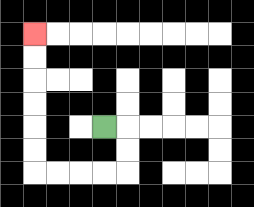{'start': '[4, 5]', 'end': '[1, 1]', 'path_directions': 'R,D,D,L,L,L,L,U,U,U,U,U,U', 'path_coordinates': '[[4, 5], [5, 5], [5, 6], [5, 7], [4, 7], [3, 7], [2, 7], [1, 7], [1, 6], [1, 5], [1, 4], [1, 3], [1, 2], [1, 1]]'}